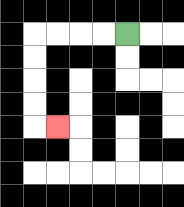{'start': '[5, 1]', 'end': '[2, 5]', 'path_directions': 'L,L,L,L,D,D,D,D,R', 'path_coordinates': '[[5, 1], [4, 1], [3, 1], [2, 1], [1, 1], [1, 2], [1, 3], [1, 4], [1, 5], [2, 5]]'}